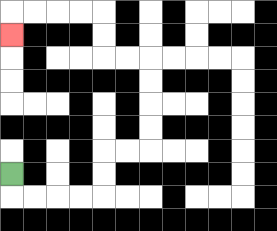{'start': '[0, 7]', 'end': '[0, 1]', 'path_directions': 'D,R,R,R,R,U,U,R,R,U,U,U,U,L,L,U,U,L,L,L,L,D', 'path_coordinates': '[[0, 7], [0, 8], [1, 8], [2, 8], [3, 8], [4, 8], [4, 7], [4, 6], [5, 6], [6, 6], [6, 5], [6, 4], [6, 3], [6, 2], [5, 2], [4, 2], [4, 1], [4, 0], [3, 0], [2, 0], [1, 0], [0, 0], [0, 1]]'}